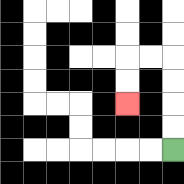{'start': '[7, 6]', 'end': '[5, 4]', 'path_directions': 'U,U,U,U,L,L,D,D', 'path_coordinates': '[[7, 6], [7, 5], [7, 4], [7, 3], [7, 2], [6, 2], [5, 2], [5, 3], [5, 4]]'}